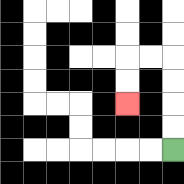{'start': '[7, 6]', 'end': '[5, 4]', 'path_directions': 'U,U,U,U,L,L,D,D', 'path_coordinates': '[[7, 6], [7, 5], [7, 4], [7, 3], [7, 2], [6, 2], [5, 2], [5, 3], [5, 4]]'}